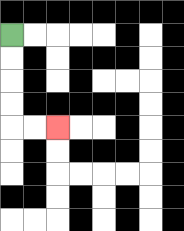{'start': '[0, 1]', 'end': '[2, 5]', 'path_directions': 'D,D,D,D,R,R', 'path_coordinates': '[[0, 1], [0, 2], [0, 3], [0, 4], [0, 5], [1, 5], [2, 5]]'}